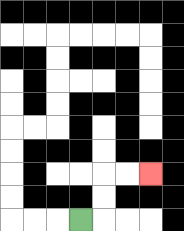{'start': '[3, 9]', 'end': '[6, 7]', 'path_directions': 'R,U,U,R,R', 'path_coordinates': '[[3, 9], [4, 9], [4, 8], [4, 7], [5, 7], [6, 7]]'}